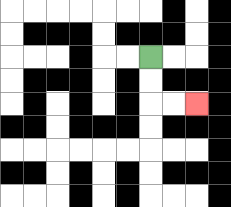{'start': '[6, 2]', 'end': '[8, 4]', 'path_directions': 'D,D,R,R', 'path_coordinates': '[[6, 2], [6, 3], [6, 4], [7, 4], [8, 4]]'}